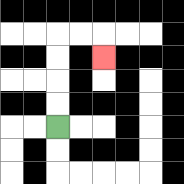{'start': '[2, 5]', 'end': '[4, 2]', 'path_directions': 'U,U,U,U,R,R,D', 'path_coordinates': '[[2, 5], [2, 4], [2, 3], [2, 2], [2, 1], [3, 1], [4, 1], [4, 2]]'}